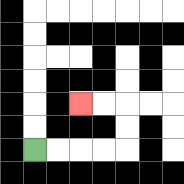{'start': '[1, 6]', 'end': '[3, 4]', 'path_directions': 'R,R,R,R,U,U,L,L', 'path_coordinates': '[[1, 6], [2, 6], [3, 6], [4, 6], [5, 6], [5, 5], [5, 4], [4, 4], [3, 4]]'}